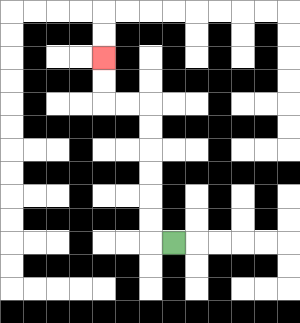{'start': '[7, 10]', 'end': '[4, 2]', 'path_directions': 'L,U,U,U,U,U,U,L,L,U,U', 'path_coordinates': '[[7, 10], [6, 10], [6, 9], [6, 8], [6, 7], [6, 6], [6, 5], [6, 4], [5, 4], [4, 4], [4, 3], [4, 2]]'}